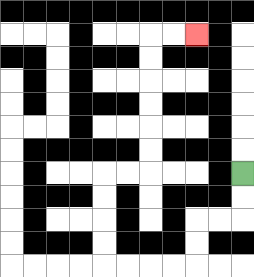{'start': '[10, 7]', 'end': '[8, 1]', 'path_directions': 'D,D,L,L,D,D,L,L,L,L,U,U,U,U,R,R,U,U,U,U,U,U,R,R', 'path_coordinates': '[[10, 7], [10, 8], [10, 9], [9, 9], [8, 9], [8, 10], [8, 11], [7, 11], [6, 11], [5, 11], [4, 11], [4, 10], [4, 9], [4, 8], [4, 7], [5, 7], [6, 7], [6, 6], [6, 5], [6, 4], [6, 3], [6, 2], [6, 1], [7, 1], [8, 1]]'}